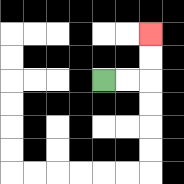{'start': '[4, 3]', 'end': '[6, 1]', 'path_directions': 'R,R,U,U', 'path_coordinates': '[[4, 3], [5, 3], [6, 3], [6, 2], [6, 1]]'}